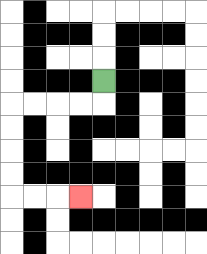{'start': '[4, 3]', 'end': '[3, 8]', 'path_directions': 'D,L,L,L,L,D,D,D,D,R,R,R', 'path_coordinates': '[[4, 3], [4, 4], [3, 4], [2, 4], [1, 4], [0, 4], [0, 5], [0, 6], [0, 7], [0, 8], [1, 8], [2, 8], [3, 8]]'}